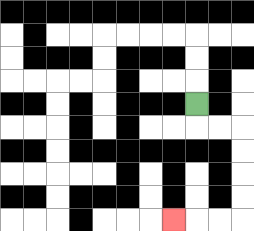{'start': '[8, 4]', 'end': '[7, 9]', 'path_directions': 'D,R,R,D,D,D,D,L,L,L', 'path_coordinates': '[[8, 4], [8, 5], [9, 5], [10, 5], [10, 6], [10, 7], [10, 8], [10, 9], [9, 9], [8, 9], [7, 9]]'}